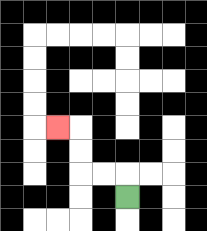{'start': '[5, 8]', 'end': '[2, 5]', 'path_directions': 'U,L,L,U,U,L', 'path_coordinates': '[[5, 8], [5, 7], [4, 7], [3, 7], [3, 6], [3, 5], [2, 5]]'}